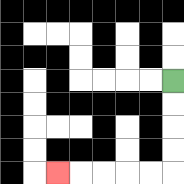{'start': '[7, 3]', 'end': '[2, 7]', 'path_directions': 'D,D,D,D,L,L,L,L,L', 'path_coordinates': '[[7, 3], [7, 4], [7, 5], [7, 6], [7, 7], [6, 7], [5, 7], [4, 7], [3, 7], [2, 7]]'}